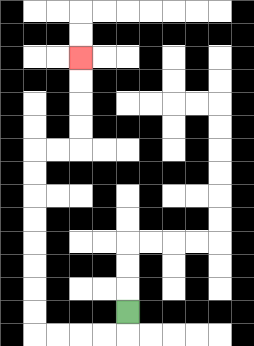{'start': '[5, 13]', 'end': '[3, 2]', 'path_directions': 'D,L,L,L,L,U,U,U,U,U,U,U,U,R,R,U,U,U,U', 'path_coordinates': '[[5, 13], [5, 14], [4, 14], [3, 14], [2, 14], [1, 14], [1, 13], [1, 12], [1, 11], [1, 10], [1, 9], [1, 8], [1, 7], [1, 6], [2, 6], [3, 6], [3, 5], [3, 4], [3, 3], [3, 2]]'}